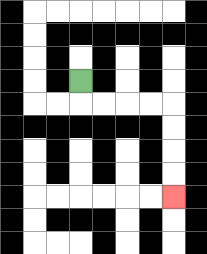{'start': '[3, 3]', 'end': '[7, 8]', 'path_directions': 'D,R,R,R,R,D,D,D,D', 'path_coordinates': '[[3, 3], [3, 4], [4, 4], [5, 4], [6, 4], [7, 4], [7, 5], [7, 6], [7, 7], [7, 8]]'}